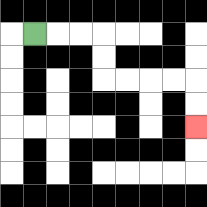{'start': '[1, 1]', 'end': '[8, 5]', 'path_directions': 'R,R,R,D,D,R,R,R,R,D,D', 'path_coordinates': '[[1, 1], [2, 1], [3, 1], [4, 1], [4, 2], [4, 3], [5, 3], [6, 3], [7, 3], [8, 3], [8, 4], [8, 5]]'}